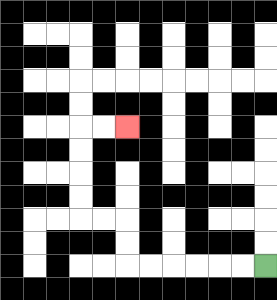{'start': '[11, 11]', 'end': '[5, 5]', 'path_directions': 'L,L,L,L,L,L,U,U,L,L,U,U,U,U,R,R', 'path_coordinates': '[[11, 11], [10, 11], [9, 11], [8, 11], [7, 11], [6, 11], [5, 11], [5, 10], [5, 9], [4, 9], [3, 9], [3, 8], [3, 7], [3, 6], [3, 5], [4, 5], [5, 5]]'}